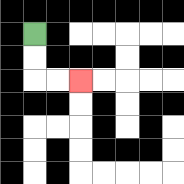{'start': '[1, 1]', 'end': '[3, 3]', 'path_directions': 'D,D,R,R', 'path_coordinates': '[[1, 1], [1, 2], [1, 3], [2, 3], [3, 3]]'}